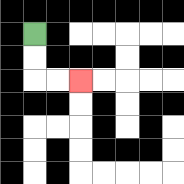{'start': '[1, 1]', 'end': '[3, 3]', 'path_directions': 'D,D,R,R', 'path_coordinates': '[[1, 1], [1, 2], [1, 3], [2, 3], [3, 3]]'}